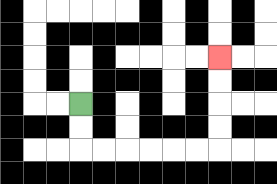{'start': '[3, 4]', 'end': '[9, 2]', 'path_directions': 'D,D,R,R,R,R,R,R,U,U,U,U', 'path_coordinates': '[[3, 4], [3, 5], [3, 6], [4, 6], [5, 6], [6, 6], [7, 6], [8, 6], [9, 6], [9, 5], [9, 4], [9, 3], [9, 2]]'}